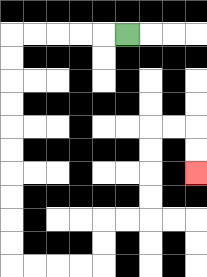{'start': '[5, 1]', 'end': '[8, 7]', 'path_directions': 'L,L,L,L,L,D,D,D,D,D,D,D,D,D,D,R,R,R,R,U,U,R,R,U,U,U,U,R,R,D,D', 'path_coordinates': '[[5, 1], [4, 1], [3, 1], [2, 1], [1, 1], [0, 1], [0, 2], [0, 3], [0, 4], [0, 5], [0, 6], [0, 7], [0, 8], [0, 9], [0, 10], [0, 11], [1, 11], [2, 11], [3, 11], [4, 11], [4, 10], [4, 9], [5, 9], [6, 9], [6, 8], [6, 7], [6, 6], [6, 5], [7, 5], [8, 5], [8, 6], [8, 7]]'}